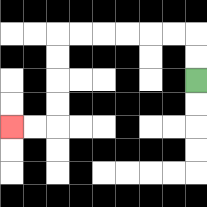{'start': '[8, 3]', 'end': '[0, 5]', 'path_directions': 'U,U,L,L,L,L,L,L,D,D,D,D,L,L', 'path_coordinates': '[[8, 3], [8, 2], [8, 1], [7, 1], [6, 1], [5, 1], [4, 1], [3, 1], [2, 1], [2, 2], [2, 3], [2, 4], [2, 5], [1, 5], [0, 5]]'}